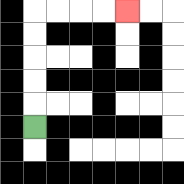{'start': '[1, 5]', 'end': '[5, 0]', 'path_directions': 'U,U,U,U,U,R,R,R,R', 'path_coordinates': '[[1, 5], [1, 4], [1, 3], [1, 2], [1, 1], [1, 0], [2, 0], [3, 0], [4, 0], [5, 0]]'}